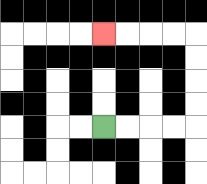{'start': '[4, 5]', 'end': '[4, 1]', 'path_directions': 'R,R,R,R,U,U,U,U,L,L,L,L', 'path_coordinates': '[[4, 5], [5, 5], [6, 5], [7, 5], [8, 5], [8, 4], [8, 3], [8, 2], [8, 1], [7, 1], [6, 1], [5, 1], [4, 1]]'}